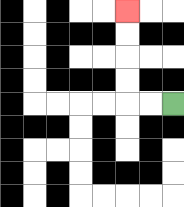{'start': '[7, 4]', 'end': '[5, 0]', 'path_directions': 'L,L,U,U,U,U', 'path_coordinates': '[[7, 4], [6, 4], [5, 4], [5, 3], [5, 2], [5, 1], [5, 0]]'}